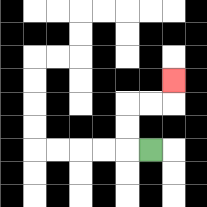{'start': '[6, 6]', 'end': '[7, 3]', 'path_directions': 'L,U,U,R,R,U', 'path_coordinates': '[[6, 6], [5, 6], [5, 5], [5, 4], [6, 4], [7, 4], [7, 3]]'}